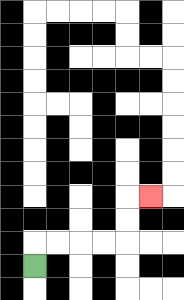{'start': '[1, 11]', 'end': '[6, 8]', 'path_directions': 'U,R,R,R,R,U,U,R', 'path_coordinates': '[[1, 11], [1, 10], [2, 10], [3, 10], [4, 10], [5, 10], [5, 9], [5, 8], [6, 8]]'}